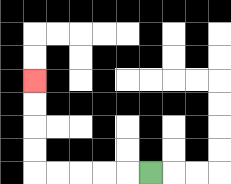{'start': '[6, 7]', 'end': '[1, 3]', 'path_directions': 'L,L,L,L,L,U,U,U,U', 'path_coordinates': '[[6, 7], [5, 7], [4, 7], [3, 7], [2, 7], [1, 7], [1, 6], [1, 5], [1, 4], [1, 3]]'}